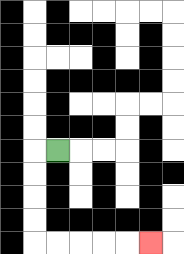{'start': '[2, 6]', 'end': '[6, 10]', 'path_directions': 'L,D,D,D,D,R,R,R,R,R', 'path_coordinates': '[[2, 6], [1, 6], [1, 7], [1, 8], [1, 9], [1, 10], [2, 10], [3, 10], [4, 10], [5, 10], [6, 10]]'}